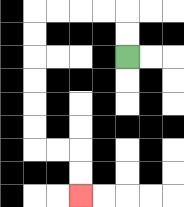{'start': '[5, 2]', 'end': '[3, 8]', 'path_directions': 'U,U,L,L,L,L,D,D,D,D,D,D,R,R,D,D', 'path_coordinates': '[[5, 2], [5, 1], [5, 0], [4, 0], [3, 0], [2, 0], [1, 0], [1, 1], [1, 2], [1, 3], [1, 4], [1, 5], [1, 6], [2, 6], [3, 6], [3, 7], [3, 8]]'}